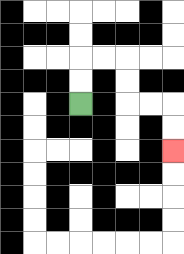{'start': '[3, 4]', 'end': '[7, 6]', 'path_directions': 'U,U,R,R,D,D,R,R,D,D', 'path_coordinates': '[[3, 4], [3, 3], [3, 2], [4, 2], [5, 2], [5, 3], [5, 4], [6, 4], [7, 4], [7, 5], [7, 6]]'}